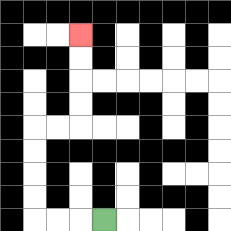{'start': '[4, 9]', 'end': '[3, 1]', 'path_directions': 'L,L,L,U,U,U,U,R,R,U,U,U,U', 'path_coordinates': '[[4, 9], [3, 9], [2, 9], [1, 9], [1, 8], [1, 7], [1, 6], [1, 5], [2, 5], [3, 5], [3, 4], [3, 3], [3, 2], [3, 1]]'}